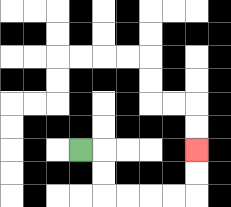{'start': '[3, 6]', 'end': '[8, 6]', 'path_directions': 'R,D,D,R,R,R,R,U,U', 'path_coordinates': '[[3, 6], [4, 6], [4, 7], [4, 8], [5, 8], [6, 8], [7, 8], [8, 8], [8, 7], [8, 6]]'}